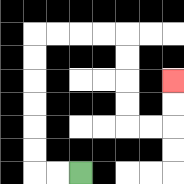{'start': '[3, 7]', 'end': '[7, 3]', 'path_directions': 'L,L,U,U,U,U,U,U,R,R,R,R,D,D,D,D,R,R,U,U', 'path_coordinates': '[[3, 7], [2, 7], [1, 7], [1, 6], [1, 5], [1, 4], [1, 3], [1, 2], [1, 1], [2, 1], [3, 1], [4, 1], [5, 1], [5, 2], [5, 3], [5, 4], [5, 5], [6, 5], [7, 5], [7, 4], [7, 3]]'}